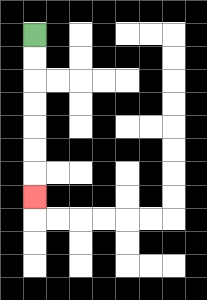{'start': '[1, 1]', 'end': '[1, 8]', 'path_directions': 'D,D,D,D,D,D,D', 'path_coordinates': '[[1, 1], [1, 2], [1, 3], [1, 4], [1, 5], [1, 6], [1, 7], [1, 8]]'}